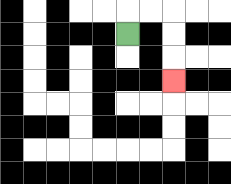{'start': '[5, 1]', 'end': '[7, 3]', 'path_directions': 'U,R,R,D,D,D', 'path_coordinates': '[[5, 1], [5, 0], [6, 0], [7, 0], [7, 1], [7, 2], [7, 3]]'}